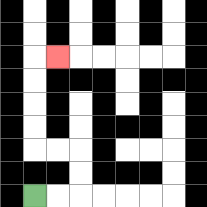{'start': '[1, 8]', 'end': '[2, 2]', 'path_directions': 'R,R,U,U,L,L,U,U,U,U,R', 'path_coordinates': '[[1, 8], [2, 8], [3, 8], [3, 7], [3, 6], [2, 6], [1, 6], [1, 5], [1, 4], [1, 3], [1, 2], [2, 2]]'}